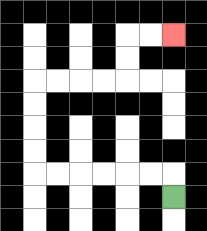{'start': '[7, 8]', 'end': '[7, 1]', 'path_directions': 'U,L,L,L,L,L,L,U,U,U,U,R,R,R,R,U,U,R,R', 'path_coordinates': '[[7, 8], [7, 7], [6, 7], [5, 7], [4, 7], [3, 7], [2, 7], [1, 7], [1, 6], [1, 5], [1, 4], [1, 3], [2, 3], [3, 3], [4, 3], [5, 3], [5, 2], [5, 1], [6, 1], [7, 1]]'}